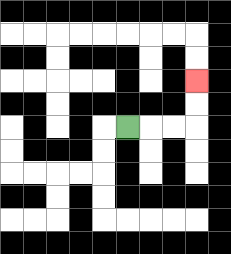{'start': '[5, 5]', 'end': '[8, 3]', 'path_directions': 'R,R,R,U,U', 'path_coordinates': '[[5, 5], [6, 5], [7, 5], [8, 5], [8, 4], [8, 3]]'}